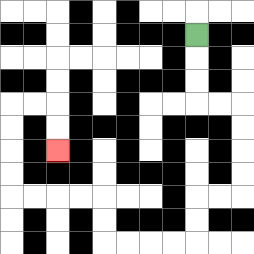{'start': '[8, 1]', 'end': '[2, 6]', 'path_directions': 'D,D,D,R,R,D,D,D,D,L,L,D,D,L,L,L,L,U,U,L,L,L,L,U,U,U,U,R,R,D,D', 'path_coordinates': '[[8, 1], [8, 2], [8, 3], [8, 4], [9, 4], [10, 4], [10, 5], [10, 6], [10, 7], [10, 8], [9, 8], [8, 8], [8, 9], [8, 10], [7, 10], [6, 10], [5, 10], [4, 10], [4, 9], [4, 8], [3, 8], [2, 8], [1, 8], [0, 8], [0, 7], [0, 6], [0, 5], [0, 4], [1, 4], [2, 4], [2, 5], [2, 6]]'}